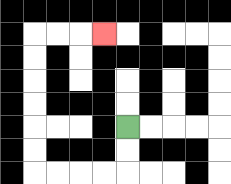{'start': '[5, 5]', 'end': '[4, 1]', 'path_directions': 'D,D,L,L,L,L,U,U,U,U,U,U,R,R,R', 'path_coordinates': '[[5, 5], [5, 6], [5, 7], [4, 7], [3, 7], [2, 7], [1, 7], [1, 6], [1, 5], [1, 4], [1, 3], [1, 2], [1, 1], [2, 1], [3, 1], [4, 1]]'}